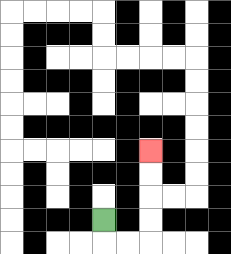{'start': '[4, 9]', 'end': '[6, 6]', 'path_directions': 'D,R,R,U,U,U,U', 'path_coordinates': '[[4, 9], [4, 10], [5, 10], [6, 10], [6, 9], [6, 8], [6, 7], [6, 6]]'}